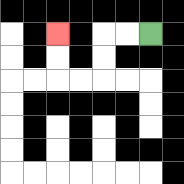{'start': '[6, 1]', 'end': '[2, 1]', 'path_directions': 'L,L,D,D,L,L,U,U', 'path_coordinates': '[[6, 1], [5, 1], [4, 1], [4, 2], [4, 3], [3, 3], [2, 3], [2, 2], [2, 1]]'}